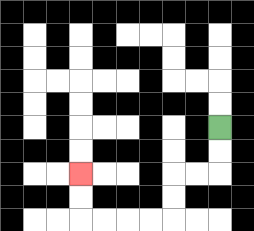{'start': '[9, 5]', 'end': '[3, 7]', 'path_directions': 'D,D,L,L,D,D,L,L,L,L,U,U', 'path_coordinates': '[[9, 5], [9, 6], [9, 7], [8, 7], [7, 7], [7, 8], [7, 9], [6, 9], [5, 9], [4, 9], [3, 9], [3, 8], [3, 7]]'}